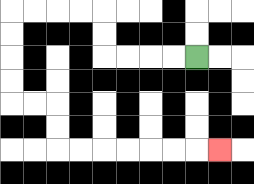{'start': '[8, 2]', 'end': '[9, 6]', 'path_directions': 'L,L,L,L,U,U,L,L,L,L,D,D,D,D,R,R,D,D,R,R,R,R,R,R,R', 'path_coordinates': '[[8, 2], [7, 2], [6, 2], [5, 2], [4, 2], [4, 1], [4, 0], [3, 0], [2, 0], [1, 0], [0, 0], [0, 1], [0, 2], [0, 3], [0, 4], [1, 4], [2, 4], [2, 5], [2, 6], [3, 6], [4, 6], [5, 6], [6, 6], [7, 6], [8, 6], [9, 6]]'}